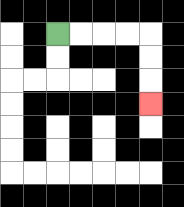{'start': '[2, 1]', 'end': '[6, 4]', 'path_directions': 'R,R,R,R,D,D,D', 'path_coordinates': '[[2, 1], [3, 1], [4, 1], [5, 1], [6, 1], [6, 2], [6, 3], [6, 4]]'}